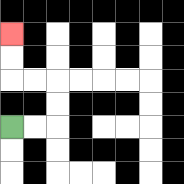{'start': '[0, 5]', 'end': '[0, 1]', 'path_directions': 'R,R,U,U,L,L,U,U', 'path_coordinates': '[[0, 5], [1, 5], [2, 5], [2, 4], [2, 3], [1, 3], [0, 3], [0, 2], [0, 1]]'}